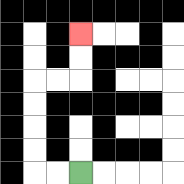{'start': '[3, 7]', 'end': '[3, 1]', 'path_directions': 'L,L,U,U,U,U,R,R,U,U', 'path_coordinates': '[[3, 7], [2, 7], [1, 7], [1, 6], [1, 5], [1, 4], [1, 3], [2, 3], [3, 3], [3, 2], [3, 1]]'}